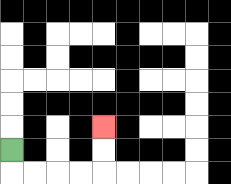{'start': '[0, 6]', 'end': '[4, 5]', 'path_directions': 'D,R,R,R,R,U,U', 'path_coordinates': '[[0, 6], [0, 7], [1, 7], [2, 7], [3, 7], [4, 7], [4, 6], [4, 5]]'}